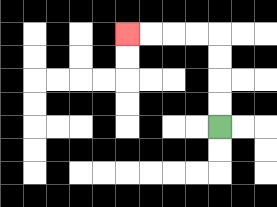{'start': '[9, 5]', 'end': '[5, 1]', 'path_directions': 'U,U,U,U,L,L,L,L', 'path_coordinates': '[[9, 5], [9, 4], [9, 3], [9, 2], [9, 1], [8, 1], [7, 1], [6, 1], [5, 1]]'}